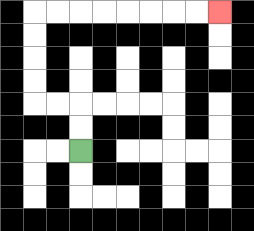{'start': '[3, 6]', 'end': '[9, 0]', 'path_directions': 'U,U,L,L,U,U,U,U,R,R,R,R,R,R,R,R', 'path_coordinates': '[[3, 6], [3, 5], [3, 4], [2, 4], [1, 4], [1, 3], [1, 2], [1, 1], [1, 0], [2, 0], [3, 0], [4, 0], [5, 0], [6, 0], [7, 0], [8, 0], [9, 0]]'}